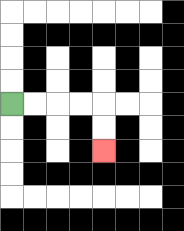{'start': '[0, 4]', 'end': '[4, 6]', 'path_directions': 'R,R,R,R,D,D', 'path_coordinates': '[[0, 4], [1, 4], [2, 4], [3, 4], [4, 4], [4, 5], [4, 6]]'}